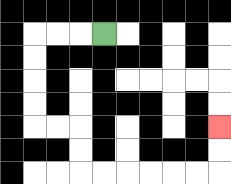{'start': '[4, 1]', 'end': '[9, 5]', 'path_directions': 'L,L,L,D,D,D,D,R,R,D,D,R,R,R,R,R,R,U,U', 'path_coordinates': '[[4, 1], [3, 1], [2, 1], [1, 1], [1, 2], [1, 3], [1, 4], [1, 5], [2, 5], [3, 5], [3, 6], [3, 7], [4, 7], [5, 7], [6, 7], [7, 7], [8, 7], [9, 7], [9, 6], [9, 5]]'}